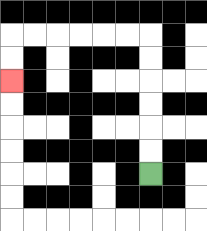{'start': '[6, 7]', 'end': '[0, 3]', 'path_directions': 'U,U,U,U,U,U,L,L,L,L,L,L,D,D', 'path_coordinates': '[[6, 7], [6, 6], [6, 5], [6, 4], [6, 3], [6, 2], [6, 1], [5, 1], [4, 1], [3, 1], [2, 1], [1, 1], [0, 1], [0, 2], [0, 3]]'}